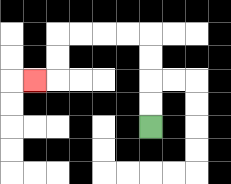{'start': '[6, 5]', 'end': '[1, 3]', 'path_directions': 'U,U,U,U,L,L,L,L,D,D,L', 'path_coordinates': '[[6, 5], [6, 4], [6, 3], [6, 2], [6, 1], [5, 1], [4, 1], [3, 1], [2, 1], [2, 2], [2, 3], [1, 3]]'}